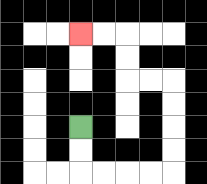{'start': '[3, 5]', 'end': '[3, 1]', 'path_directions': 'D,D,R,R,R,R,U,U,U,U,L,L,U,U,L,L', 'path_coordinates': '[[3, 5], [3, 6], [3, 7], [4, 7], [5, 7], [6, 7], [7, 7], [7, 6], [7, 5], [7, 4], [7, 3], [6, 3], [5, 3], [5, 2], [5, 1], [4, 1], [3, 1]]'}